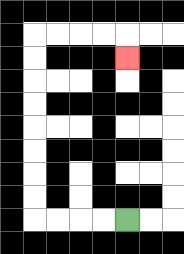{'start': '[5, 9]', 'end': '[5, 2]', 'path_directions': 'L,L,L,L,U,U,U,U,U,U,U,U,R,R,R,R,D', 'path_coordinates': '[[5, 9], [4, 9], [3, 9], [2, 9], [1, 9], [1, 8], [1, 7], [1, 6], [1, 5], [1, 4], [1, 3], [1, 2], [1, 1], [2, 1], [3, 1], [4, 1], [5, 1], [5, 2]]'}